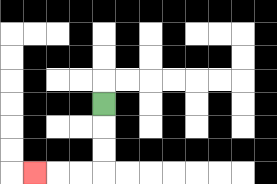{'start': '[4, 4]', 'end': '[1, 7]', 'path_directions': 'D,D,D,L,L,L', 'path_coordinates': '[[4, 4], [4, 5], [4, 6], [4, 7], [3, 7], [2, 7], [1, 7]]'}